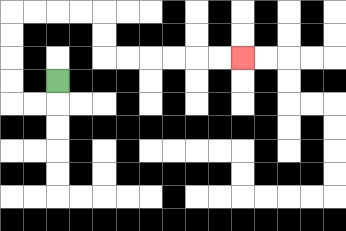{'start': '[2, 3]', 'end': '[10, 2]', 'path_directions': 'D,L,L,U,U,U,U,R,R,R,R,D,D,R,R,R,R,R,R', 'path_coordinates': '[[2, 3], [2, 4], [1, 4], [0, 4], [0, 3], [0, 2], [0, 1], [0, 0], [1, 0], [2, 0], [3, 0], [4, 0], [4, 1], [4, 2], [5, 2], [6, 2], [7, 2], [8, 2], [9, 2], [10, 2]]'}